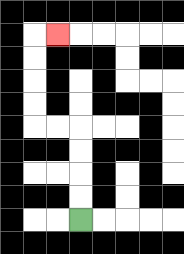{'start': '[3, 9]', 'end': '[2, 1]', 'path_directions': 'U,U,U,U,L,L,U,U,U,U,R', 'path_coordinates': '[[3, 9], [3, 8], [3, 7], [3, 6], [3, 5], [2, 5], [1, 5], [1, 4], [1, 3], [1, 2], [1, 1], [2, 1]]'}